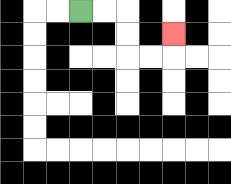{'start': '[3, 0]', 'end': '[7, 1]', 'path_directions': 'R,R,D,D,R,R,U', 'path_coordinates': '[[3, 0], [4, 0], [5, 0], [5, 1], [5, 2], [6, 2], [7, 2], [7, 1]]'}